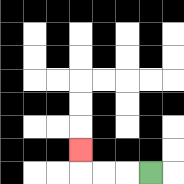{'start': '[6, 7]', 'end': '[3, 6]', 'path_directions': 'L,L,L,U', 'path_coordinates': '[[6, 7], [5, 7], [4, 7], [3, 7], [3, 6]]'}